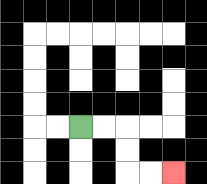{'start': '[3, 5]', 'end': '[7, 7]', 'path_directions': 'R,R,D,D,R,R', 'path_coordinates': '[[3, 5], [4, 5], [5, 5], [5, 6], [5, 7], [6, 7], [7, 7]]'}